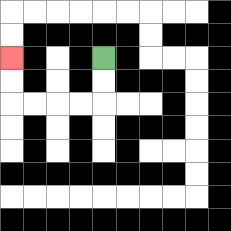{'start': '[4, 2]', 'end': '[0, 2]', 'path_directions': 'D,D,L,L,L,L,U,U', 'path_coordinates': '[[4, 2], [4, 3], [4, 4], [3, 4], [2, 4], [1, 4], [0, 4], [0, 3], [0, 2]]'}